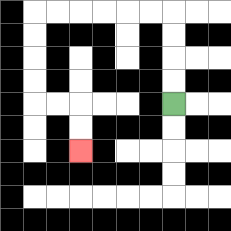{'start': '[7, 4]', 'end': '[3, 6]', 'path_directions': 'U,U,U,U,L,L,L,L,L,L,D,D,D,D,R,R,D,D', 'path_coordinates': '[[7, 4], [7, 3], [7, 2], [7, 1], [7, 0], [6, 0], [5, 0], [4, 0], [3, 0], [2, 0], [1, 0], [1, 1], [1, 2], [1, 3], [1, 4], [2, 4], [3, 4], [3, 5], [3, 6]]'}